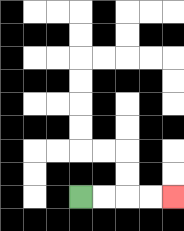{'start': '[3, 8]', 'end': '[7, 8]', 'path_directions': 'R,R,R,R', 'path_coordinates': '[[3, 8], [4, 8], [5, 8], [6, 8], [7, 8]]'}